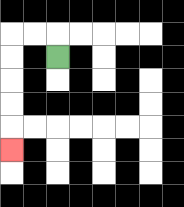{'start': '[2, 2]', 'end': '[0, 6]', 'path_directions': 'U,L,L,D,D,D,D,D', 'path_coordinates': '[[2, 2], [2, 1], [1, 1], [0, 1], [0, 2], [0, 3], [0, 4], [0, 5], [0, 6]]'}